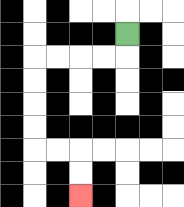{'start': '[5, 1]', 'end': '[3, 8]', 'path_directions': 'D,L,L,L,L,D,D,D,D,R,R,D,D', 'path_coordinates': '[[5, 1], [5, 2], [4, 2], [3, 2], [2, 2], [1, 2], [1, 3], [1, 4], [1, 5], [1, 6], [2, 6], [3, 6], [3, 7], [3, 8]]'}